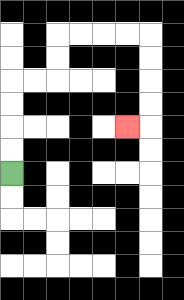{'start': '[0, 7]', 'end': '[5, 5]', 'path_directions': 'U,U,U,U,R,R,U,U,R,R,R,R,D,D,D,D,L', 'path_coordinates': '[[0, 7], [0, 6], [0, 5], [0, 4], [0, 3], [1, 3], [2, 3], [2, 2], [2, 1], [3, 1], [4, 1], [5, 1], [6, 1], [6, 2], [6, 3], [6, 4], [6, 5], [5, 5]]'}